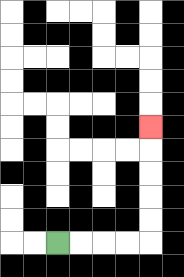{'start': '[2, 10]', 'end': '[6, 5]', 'path_directions': 'R,R,R,R,U,U,U,U,U', 'path_coordinates': '[[2, 10], [3, 10], [4, 10], [5, 10], [6, 10], [6, 9], [6, 8], [6, 7], [6, 6], [6, 5]]'}